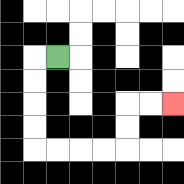{'start': '[2, 2]', 'end': '[7, 4]', 'path_directions': 'L,D,D,D,D,R,R,R,R,U,U,R,R', 'path_coordinates': '[[2, 2], [1, 2], [1, 3], [1, 4], [1, 5], [1, 6], [2, 6], [3, 6], [4, 6], [5, 6], [5, 5], [5, 4], [6, 4], [7, 4]]'}